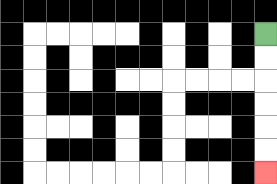{'start': '[11, 1]', 'end': '[11, 7]', 'path_directions': 'D,D,D,D,D,D', 'path_coordinates': '[[11, 1], [11, 2], [11, 3], [11, 4], [11, 5], [11, 6], [11, 7]]'}